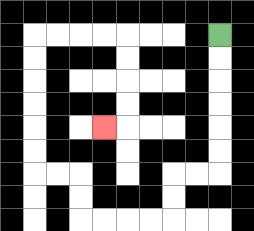{'start': '[9, 1]', 'end': '[4, 5]', 'path_directions': 'D,D,D,D,D,D,L,L,D,D,L,L,L,L,U,U,L,L,U,U,U,U,U,U,R,R,R,R,D,D,D,D,L', 'path_coordinates': '[[9, 1], [9, 2], [9, 3], [9, 4], [9, 5], [9, 6], [9, 7], [8, 7], [7, 7], [7, 8], [7, 9], [6, 9], [5, 9], [4, 9], [3, 9], [3, 8], [3, 7], [2, 7], [1, 7], [1, 6], [1, 5], [1, 4], [1, 3], [1, 2], [1, 1], [2, 1], [3, 1], [4, 1], [5, 1], [5, 2], [5, 3], [5, 4], [5, 5], [4, 5]]'}